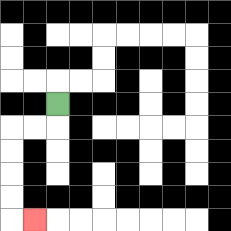{'start': '[2, 4]', 'end': '[1, 9]', 'path_directions': 'D,L,L,D,D,D,D,R', 'path_coordinates': '[[2, 4], [2, 5], [1, 5], [0, 5], [0, 6], [0, 7], [0, 8], [0, 9], [1, 9]]'}